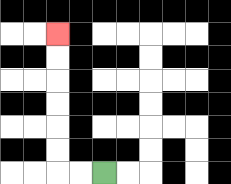{'start': '[4, 7]', 'end': '[2, 1]', 'path_directions': 'L,L,U,U,U,U,U,U', 'path_coordinates': '[[4, 7], [3, 7], [2, 7], [2, 6], [2, 5], [2, 4], [2, 3], [2, 2], [2, 1]]'}